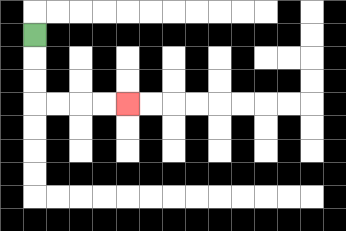{'start': '[1, 1]', 'end': '[5, 4]', 'path_directions': 'D,D,D,R,R,R,R', 'path_coordinates': '[[1, 1], [1, 2], [1, 3], [1, 4], [2, 4], [3, 4], [4, 4], [5, 4]]'}